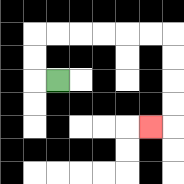{'start': '[2, 3]', 'end': '[6, 5]', 'path_directions': 'L,U,U,R,R,R,R,R,R,D,D,D,D,L', 'path_coordinates': '[[2, 3], [1, 3], [1, 2], [1, 1], [2, 1], [3, 1], [4, 1], [5, 1], [6, 1], [7, 1], [7, 2], [7, 3], [7, 4], [7, 5], [6, 5]]'}